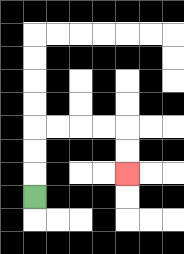{'start': '[1, 8]', 'end': '[5, 7]', 'path_directions': 'U,U,U,R,R,R,R,D,D', 'path_coordinates': '[[1, 8], [1, 7], [1, 6], [1, 5], [2, 5], [3, 5], [4, 5], [5, 5], [5, 6], [5, 7]]'}